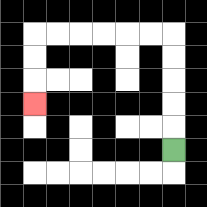{'start': '[7, 6]', 'end': '[1, 4]', 'path_directions': 'U,U,U,U,U,L,L,L,L,L,L,D,D,D', 'path_coordinates': '[[7, 6], [7, 5], [7, 4], [7, 3], [7, 2], [7, 1], [6, 1], [5, 1], [4, 1], [3, 1], [2, 1], [1, 1], [1, 2], [1, 3], [1, 4]]'}